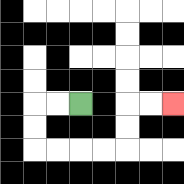{'start': '[3, 4]', 'end': '[7, 4]', 'path_directions': 'L,L,D,D,R,R,R,R,U,U,R,R', 'path_coordinates': '[[3, 4], [2, 4], [1, 4], [1, 5], [1, 6], [2, 6], [3, 6], [4, 6], [5, 6], [5, 5], [5, 4], [6, 4], [7, 4]]'}